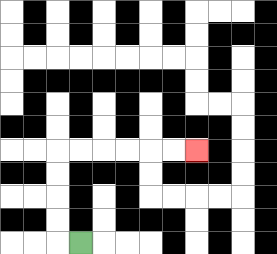{'start': '[3, 10]', 'end': '[8, 6]', 'path_directions': 'L,U,U,U,U,R,R,R,R,R,R', 'path_coordinates': '[[3, 10], [2, 10], [2, 9], [2, 8], [2, 7], [2, 6], [3, 6], [4, 6], [5, 6], [6, 6], [7, 6], [8, 6]]'}